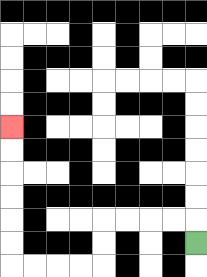{'start': '[8, 10]', 'end': '[0, 5]', 'path_directions': 'U,L,L,L,L,D,D,L,L,L,L,U,U,U,U,U,U', 'path_coordinates': '[[8, 10], [8, 9], [7, 9], [6, 9], [5, 9], [4, 9], [4, 10], [4, 11], [3, 11], [2, 11], [1, 11], [0, 11], [0, 10], [0, 9], [0, 8], [0, 7], [0, 6], [0, 5]]'}